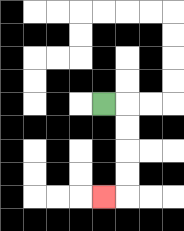{'start': '[4, 4]', 'end': '[4, 8]', 'path_directions': 'R,D,D,D,D,L', 'path_coordinates': '[[4, 4], [5, 4], [5, 5], [5, 6], [5, 7], [5, 8], [4, 8]]'}